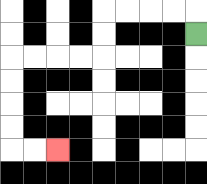{'start': '[8, 1]', 'end': '[2, 6]', 'path_directions': 'U,L,L,L,L,D,D,L,L,L,L,D,D,D,D,R,R', 'path_coordinates': '[[8, 1], [8, 0], [7, 0], [6, 0], [5, 0], [4, 0], [4, 1], [4, 2], [3, 2], [2, 2], [1, 2], [0, 2], [0, 3], [0, 4], [0, 5], [0, 6], [1, 6], [2, 6]]'}